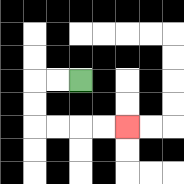{'start': '[3, 3]', 'end': '[5, 5]', 'path_directions': 'L,L,D,D,R,R,R,R', 'path_coordinates': '[[3, 3], [2, 3], [1, 3], [1, 4], [1, 5], [2, 5], [3, 5], [4, 5], [5, 5]]'}